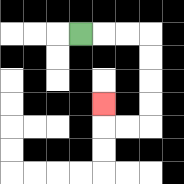{'start': '[3, 1]', 'end': '[4, 4]', 'path_directions': 'R,R,R,D,D,D,D,L,L,U', 'path_coordinates': '[[3, 1], [4, 1], [5, 1], [6, 1], [6, 2], [6, 3], [6, 4], [6, 5], [5, 5], [4, 5], [4, 4]]'}